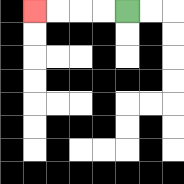{'start': '[5, 0]', 'end': '[1, 0]', 'path_directions': 'L,L,L,L', 'path_coordinates': '[[5, 0], [4, 0], [3, 0], [2, 0], [1, 0]]'}